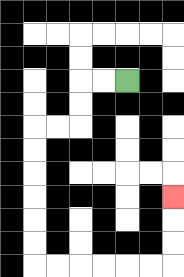{'start': '[5, 3]', 'end': '[7, 8]', 'path_directions': 'L,L,D,D,L,L,D,D,D,D,D,D,R,R,R,R,R,R,U,U,U', 'path_coordinates': '[[5, 3], [4, 3], [3, 3], [3, 4], [3, 5], [2, 5], [1, 5], [1, 6], [1, 7], [1, 8], [1, 9], [1, 10], [1, 11], [2, 11], [3, 11], [4, 11], [5, 11], [6, 11], [7, 11], [7, 10], [7, 9], [7, 8]]'}